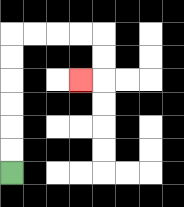{'start': '[0, 7]', 'end': '[3, 3]', 'path_directions': 'U,U,U,U,U,U,R,R,R,R,D,D,L', 'path_coordinates': '[[0, 7], [0, 6], [0, 5], [0, 4], [0, 3], [0, 2], [0, 1], [1, 1], [2, 1], [3, 1], [4, 1], [4, 2], [4, 3], [3, 3]]'}